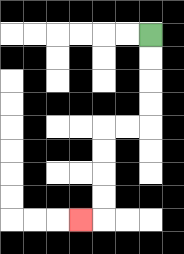{'start': '[6, 1]', 'end': '[3, 9]', 'path_directions': 'D,D,D,D,L,L,D,D,D,D,L', 'path_coordinates': '[[6, 1], [6, 2], [6, 3], [6, 4], [6, 5], [5, 5], [4, 5], [4, 6], [4, 7], [4, 8], [4, 9], [3, 9]]'}